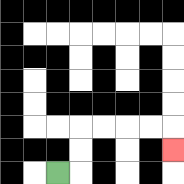{'start': '[2, 7]', 'end': '[7, 6]', 'path_directions': 'R,U,U,R,R,R,R,D', 'path_coordinates': '[[2, 7], [3, 7], [3, 6], [3, 5], [4, 5], [5, 5], [6, 5], [7, 5], [7, 6]]'}